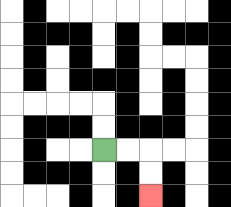{'start': '[4, 6]', 'end': '[6, 8]', 'path_directions': 'R,R,D,D', 'path_coordinates': '[[4, 6], [5, 6], [6, 6], [6, 7], [6, 8]]'}